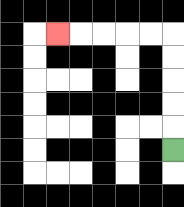{'start': '[7, 6]', 'end': '[2, 1]', 'path_directions': 'U,U,U,U,U,L,L,L,L,L', 'path_coordinates': '[[7, 6], [7, 5], [7, 4], [7, 3], [7, 2], [7, 1], [6, 1], [5, 1], [4, 1], [3, 1], [2, 1]]'}